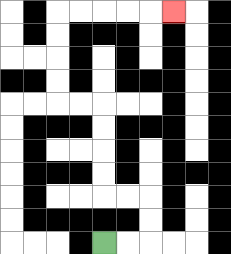{'start': '[4, 10]', 'end': '[7, 0]', 'path_directions': 'R,R,U,U,L,L,U,U,U,U,L,L,U,U,U,U,R,R,R,R,R', 'path_coordinates': '[[4, 10], [5, 10], [6, 10], [6, 9], [6, 8], [5, 8], [4, 8], [4, 7], [4, 6], [4, 5], [4, 4], [3, 4], [2, 4], [2, 3], [2, 2], [2, 1], [2, 0], [3, 0], [4, 0], [5, 0], [6, 0], [7, 0]]'}